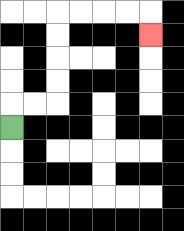{'start': '[0, 5]', 'end': '[6, 1]', 'path_directions': 'U,R,R,U,U,U,U,R,R,R,R,D', 'path_coordinates': '[[0, 5], [0, 4], [1, 4], [2, 4], [2, 3], [2, 2], [2, 1], [2, 0], [3, 0], [4, 0], [5, 0], [6, 0], [6, 1]]'}